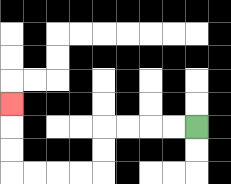{'start': '[8, 5]', 'end': '[0, 4]', 'path_directions': 'L,L,L,L,D,D,L,L,L,L,U,U,U', 'path_coordinates': '[[8, 5], [7, 5], [6, 5], [5, 5], [4, 5], [4, 6], [4, 7], [3, 7], [2, 7], [1, 7], [0, 7], [0, 6], [0, 5], [0, 4]]'}